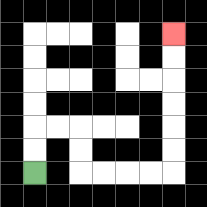{'start': '[1, 7]', 'end': '[7, 1]', 'path_directions': 'U,U,R,R,D,D,R,R,R,R,U,U,U,U,U,U', 'path_coordinates': '[[1, 7], [1, 6], [1, 5], [2, 5], [3, 5], [3, 6], [3, 7], [4, 7], [5, 7], [6, 7], [7, 7], [7, 6], [7, 5], [7, 4], [7, 3], [7, 2], [7, 1]]'}